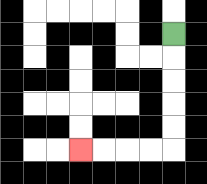{'start': '[7, 1]', 'end': '[3, 6]', 'path_directions': 'D,D,D,D,D,L,L,L,L', 'path_coordinates': '[[7, 1], [7, 2], [7, 3], [7, 4], [7, 5], [7, 6], [6, 6], [5, 6], [4, 6], [3, 6]]'}